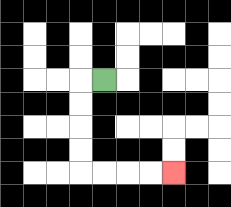{'start': '[4, 3]', 'end': '[7, 7]', 'path_directions': 'L,D,D,D,D,R,R,R,R', 'path_coordinates': '[[4, 3], [3, 3], [3, 4], [3, 5], [3, 6], [3, 7], [4, 7], [5, 7], [6, 7], [7, 7]]'}